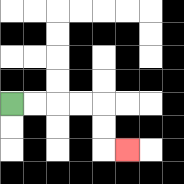{'start': '[0, 4]', 'end': '[5, 6]', 'path_directions': 'R,R,R,R,D,D,R', 'path_coordinates': '[[0, 4], [1, 4], [2, 4], [3, 4], [4, 4], [4, 5], [4, 6], [5, 6]]'}